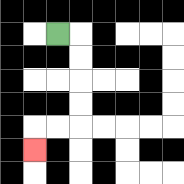{'start': '[2, 1]', 'end': '[1, 6]', 'path_directions': 'R,D,D,D,D,L,L,D', 'path_coordinates': '[[2, 1], [3, 1], [3, 2], [3, 3], [3, 4], [3, 5], [2, 5], [1, 5], [1, 6]]'}